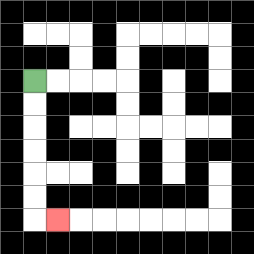{'start': '[1, 3]', 'end': '[2, 9]', 'path_directions': 'D,D,D,D,D,D,R', 'path_coordinates': '[[1, 3], [1, 4], [1, 5], [1, 6], [1, 7], [1, 8], [1, 9], [2, 9]]'}